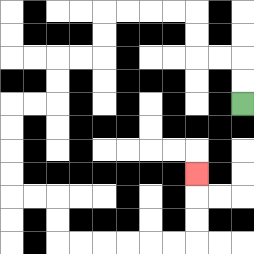{'start': '[10, 4]', 'end': '[8, 7]', 'path_directions': 'U,U,L,L,U,U,L,L,L,L,D,D,L,L,D,D,L,L,D,D,D,D,R,R,D,D,R,R,R,R,R,R,U,U,U', 'path_coordinates': '[[10, 4], [10, 3], [10, 2], [9, 2], [8, 2], [8, 1], [8, 0], [7, 0], [6, 0], [5, 0], [4, 0], [4, 1], [4, 2], [3, 2], [2, 2], [2, 3], [2, 4], [1, 4], [0, 4], [0, 5], [0, 6], [0, 7], [0, 8], [1, 8], [2, 8], [2, 9], [2, 10], [3, 10], [4, 10], [5, 10], [6, 10], [7, 10], [8, 10], [8, 9], [8, 8], [8, 7]]'}